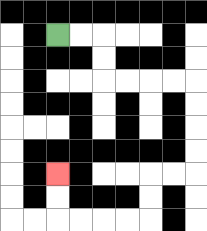{'start': '[2, 1]', 'end': '[2, 7]', 'path_directions': 'R,R,D,D,R,R,R,R,D,D,D,D,L,L,D,D,L,L,L,L,U,U', 'path_coordinates': '[[2, 1], [3, 1], [4, 1], [4, 2], [4, 3], [5, 3], [6, 3], [7, 3], [8, 3], [8, 4], [8, 5], [8, 6], [8, 7], [7, 7], [6, 7], [6, 8], [6, 9], [5, 9], [4, 9], [3, 9], [2, 9], [2, 8], [2, 7]]'}